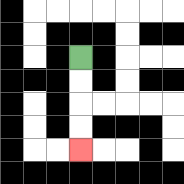{'start': '[3, 2]', 'end': '[3, 6]', 'path_directions': 'D,D,D,D', 'path_coordinates': '[[3, 2], [3, 3], [3, 4], [3, 5], [3, 6]]'}